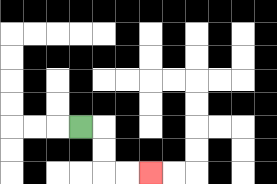{'start': '[3, 5]', 'end': '[6, 7]', 'path_directions': 'R,D,D,R,R', 'path_coordinates': '[[3, 5], [4, 5], [4, 6], [4, 7], [5, 7], [6, 7]]'}